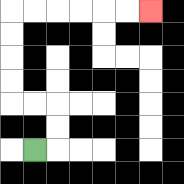{'start': '[1, 6]', 'end': '[6, 0]', 'path_directions': 'R,U,U,L,L,U,U,U,U,R,R,R,R,R,R', 'path_coordinates': '[[1, 6], [2, 6], [2, 5], [2, 4], [1, 4], [0, 4], [0, 3], [0, 2], [0, 1], [0, 0], [1, 0], [2, 0], [3, 0], [4, 0], [5, 0], [6, 0]]'}